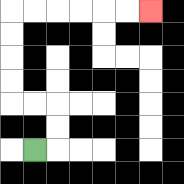{'start': '[1, 6]', 'end': '[6, 0]', 'path_directions': 'R,U,U,L,L,U,U,U,U,R,R,R,R,R,R', 'path_coordinates': '[[1, 6], [2, 6], [2, 5], [2, 4], [1, 4], [0, 4], [0, 3], [0, 2], [0, 1], [0, 0], [1, 0], [2, 0], [3, 0], [4, 0], [5, 0], [6, 0]]'}